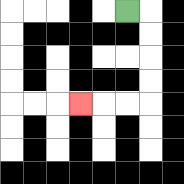{'start': '[5, 0]', 'end': '[3, 4]', 'path_directions': 'R,D,D,D,D,L,L,L', 'path_coordinates': '[[5, 0], [6, 0], [6, 1], [6, 2], [6, 3], [6, 4], [5, 4], [4, 4], [3, 4]]'}